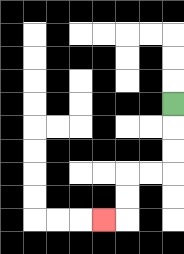{'start': '[7, 4]', 'end': '[4, 9]', 'path_directions': 'D,D,D,L,L,D,D,L', 'path_coordinates': '[[7, 4], [7, 5], [7, 6], [7, 7], [6, 7], [5, 7], [5, 8], [5, 9], [4, 9]]'}